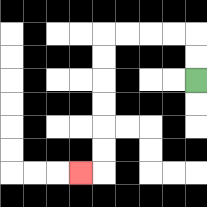{'start': '[8, 3]', 'end': '[3, 7]', 'path_directions': 'U,U,L,L,L,L,D,D,D,D,D,D,L', 'path_coordinates': '[[8, 3], [8, 2], [8, 1], [7, 1], [6, 1], [5, 1], [4, 1], [4, 2], [4, 3], [4, 4], [4, 5], [4, 6], [4, 7], [3, 7]]'}